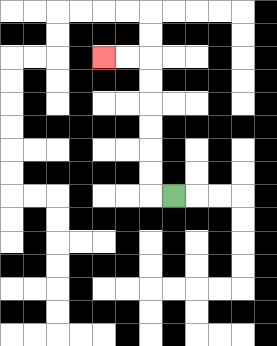{'start': '[7, 8]', 'end': '[4, 2]', 'path_directions': 'L,U,U,U,U,U,U,L,L', 'path_coordinates': '[[7, 8], [6, 8], [6, 7], [6, 6], [6, 5], [6, 4], [6, 3], [6, 2], [5, 2], [4, 2]]'}